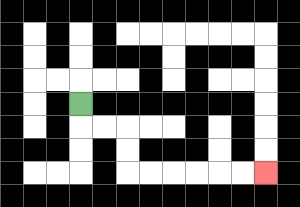{'start': '[3, 4]', 'end': '[11, 7]', 'path_directions': 'D,R,R,D,D,R,R,R,R,R,R', 'path_coordinates': '[[3, 4], [3, 5], [4, 5], [5, 5], [5, 6], [5, 7], [6, 7], [7, 7], [8, 7], [9, 7], [10, 7], [11, 7]]'}